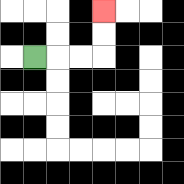{'start': '[1, 2]', 'end': '[4, 0]', 'path_directions': 'R,R,R,U,U', 'path_coordinates': '[[1, 2], [2, 2], [3, 2], [4, 2], [4, 1], [4, 0]]'}